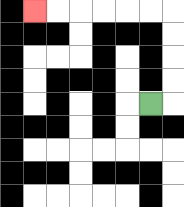{'start': '[6, 4]', 'end': '[1, 0]', 'path_directions': 'R,U,U,U,U,L,L,L,L,L,L', 'path_coordinates': '[[6, 4], [7, 4], [7, 3], [7, 2], [7, 1], [7, 0], [6, 0], [5, 0], [4, 0], [3, 0], [2, 0], [1, 0]]'}